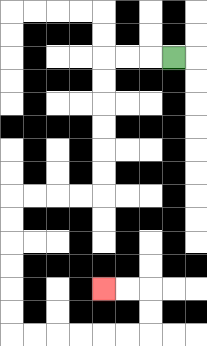{'start': '[7, 2]', 'end': '[4, 12]', 'path_directions': 'L,L,L,D,D,D,D,D,D,L,L,L,L,D,D,D,D,D,D,R,R,R,R,R,R,U,U,L,L', 'path_coordinates': '[[7, 2], [6, 2], [5, 2], [4, 2], [4, 3], [4, 4], [4, 5], [4, 6], [4, 7], [4, 8], [3, 8], [2, 8], [1, 8], [0, 8], [0, 9], [0, 10], [0, 11], [0, 12], [0, 13], [0, 14], [1, 14], [2, 14], [3, 14], [4, 14], [5, 14], [6, 14], [6, 13], [6, 12], [5, 12], [4, 12]]'}